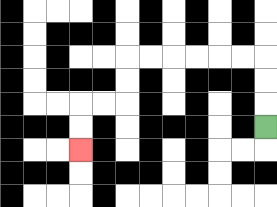{'start': '[11, 5]', 'end': '[3, 6]', 'path_directions': 'U,U,U,L,L,L,L,L,L,D,D,L,L,D,D', 'path_coordinates': '[[11, 5], [11, 4], [11, 3], [11, 2], [10, 2], [9, 2], [8, 2], [7, 2], [6, 2], [5, 2], [5, 3], [5, 4], [4, 4], [3, 4], [3, 5], [3, 6]]'}